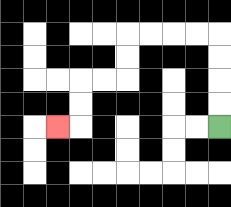{'start': '[9, 5]', 'end': '[2, 5]', 'path_directions': 'U,U,U,U,L,L,L,L,D,D,L,L,D,D,L', 'path_coordinates': '[[9, 5], [9, 4], [9, 3], [9, 2], [9, 1], [8, 1], [7, 1], [6, 1], [5, 1], [5, 2], [5, 3], [4, 3], [3, 3], [3, 4], [3, 5], [2, 5]]'}